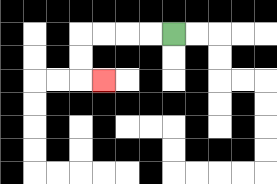{'start': '[7, 1]', 'end': '[4, 3]', 'path_directions': 'L,L,L,L,D,D,R', 'path_coordinates': '[[7, 1], [6, 1], [5, 1], [4, 1], [3, 1], [3, 2], [3, 3], [4, 3]]'}